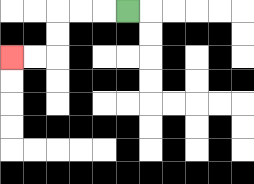{'start': '[5, 0]', 'end': '[0, 2]', 'path_directions': 'L,L,L,D,D,L,L', 'path_coordinates': '[[5, 0], [4, 0], [3, 0], [2, 0], [2, 1], [2, 2], [1, 2], [0, 2]]'}